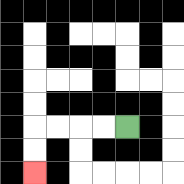{'start': '[5, 5]', 'end': '[1, 7]', 'path_directions': 'L,L,L,L,D,D', 'path_coordinates': '[[5, 5], [4, 5], [3, 5], [2, 5], [1, 5], [1, 6], [1, 7]]'}